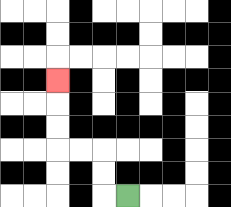{'start': '[5, 8]', 'end': '[2, 3]', 'path_directions': 'L,U,U,L,L,U,U,U', 'path_coordinates': '[[5, 8], [4, 8], [4, 7], [4, 6], [3, 6], [2, 6], [2, 5], [2, 4], [2, 3]]'}